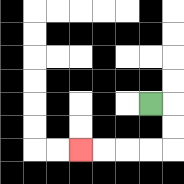{'start': '[6, 4]', 'end': '[3, 6]', 'path_directions': 'R,D,D,L,L,L,L', 'path_coordinates': '[[6, 4], [7, 4], [7, 5], [7, 6], [6, 6], [5, 6], [4, 6], [3, 6]]'}